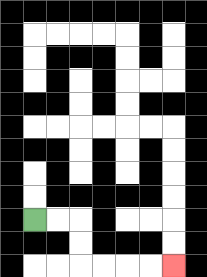{'start': '[1, 9]', 'end': '[7, 11]', 'path_directions': 'R,R,D,D,R,R,R,R', 'path_coordinates': '[[1, 9], [2, 9], [3, 9], [3, 10], [3, 11], [4, 11], [5, 11], [6, 11], [7, 11]]'}